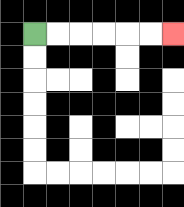{'start': '[1, 1]', 'end': '[7, 1]', 'path_directions': 'R,R,R,R,R,R', 'path_coordinates': '[[1, 1], [2, 1], [3, 1], [4, 1], [5, 1], [6, 1], [7, 1]]'}